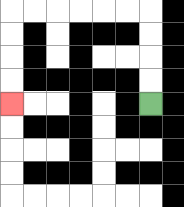{'start': '[6, 4]', 'end': '[0, 4]', 'path_directions': 'U,U,U,U,L,L,L,L,L,L,D,D,D,D', 'path_coordinates': '[[6, 4], [6, 3], [6, 2], [6, 1], [6, 0], [5, 0], [4, 0], [3, 0], [2, 0], [1, 0], [0, 0], [0, 1], [0, 2], [0, 3], [0, 4]]'}